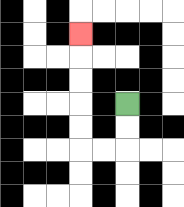{'start': '[5, 4]', 'end': '[3, 1]', 'path_directions': 'D,D,L,L,U,U,U,U,U', 'path_coordinates': '[[5, 4], [5, 5], [5, 6], [4, 6], [3, 6], [3, 5], [3, 4], [3, 3], [3, 2], [3, 1]]'}